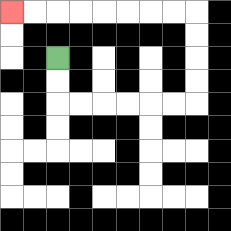{'start': '[2, 2]', 'end': '[0, 0]', 'path_directions': 'D,D,R,R,R,R,R,R,U,U,U,U,L,L,L,L,L,L,L,L', 'path_coordinates': '[[2, 2], [2, 3], [2, 4], [3, 4], [4, 4], [5, 4], [6, 4], [7, 4], [8, 4], [8, 3], [8, 2], [8, 1], [8, 0], [7, 0], [6, 0], [5, 0], [4, 0], [3, 0], [2, 0], [1, 0], [0, 0]]'}